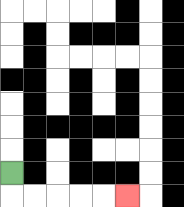{'start': '[0, 7]', 'end': '[5, 8]', 'path_directions': 'D,R,R,R,R,R', 'path_coordinates': '[[0, 7], [0, 8], [1, 8], [2, 8], [3, 8], [4, 8], [5, 8]]'}